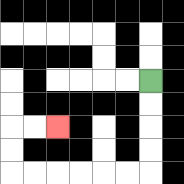{'start': '[6, 3]', 'end': '[2, 5]', 'path_directions': 'D,D,D,D,L,L,L,L,L,L,U,U,R,R', 'path_coordinates': '[[6, 3], [6, 4], [6, 5], [6, 6], [6, 7], [5, 7], [4, 7], [3, 7], [2, 7], [1, 7], [0, 7], [0, 6], [0, 5], [1, 5], [2, 5]]'}